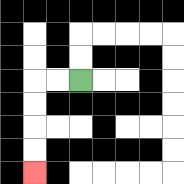{'start': '[3, 3]', 'end': '[1, 7]', 'path_directions': 'L,L,D,D,D,D', 'path_coordinates': '[[3, 3], [2, 3], [1, 3], [1, 4], [1, 5], [1, 6], [1, 7]]'}